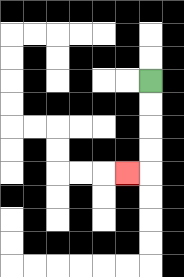{'start': '[6, 3]', 'end': '[5, 7]', 'path_directions': 'D,D,D,D,L', 'path_coordinates': '[[6, 3], [6, 4], [6, 5], [6, 6], [6, 7], [5, 7]]'}